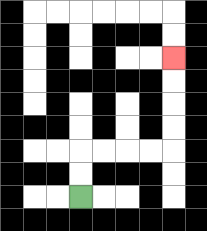{'start': '[3, 8]', 'end': '[7, 2]', 'path_directions': 'U,U,R,R,R,R,U,U,U,U', 'path_coordinates': '[[3, 8], [3, 7], [3, 6], [4, 6], [5, 6], [6, 6], [7, 6], [7, 5], [7, 4], [7, 3], [7, 2]]'}